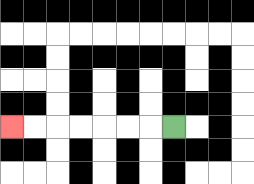{'start': '[7, 5]', 'end': '[0, 5]', 'path_directions': 'L,L,L,L,L,L,L', 'path_coordinates': '[[7, 5], [6, 5], [5, 5], [4, 5], [3, 5], [2, 5], [1, 5], [0, 5]]'}